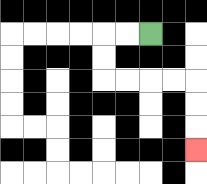{'start': '[6, 1]', 'end': '[8, 6]', 'path_directions': 'L,L,D,D,R,R,R,R,D,D,D', 'path_coordinates': '[[6, 1], [5, 1], [4, 1], [4, 2], [4, 3], [5, 3], [6, 3], [7, 3], [8, 3], [8, 4], [8, 5], [8, 6]]'}